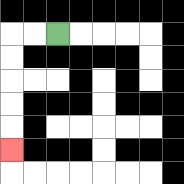{'start': '[2, 1]', 'end': '[0, 6]', 'path_directions': 'L,L,D,D,D,D,D', 'path_coordinates': '[[2, 1], [1, 1], [0, 1], [0, 2], [0, 3], [0, 4], [0, 5], [0, 6]]'}